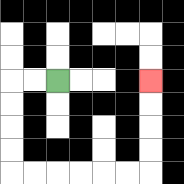{'start': '[2, 3]', 'end': '[6, 3]', 'path_directions': 'L,L,D,D,D,D,R,R,R,R,R,R,U,U,U,U', 'path_coordinates': '[[2, 3], [1, 3], [0, 3], [0, 4], [0, 5], [0, 6], [0, 7], [1, 7], [2, 7], [3, 7], [4, 7], [5, 7], [6, 7], [6, 6], [6, 5], [6, 4], [6, 3]]'}